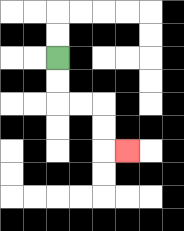{'start': '[2, 2]', 'end': '[5, 6]', 'path_directions': 'D,D,R,R,D,D,R', 'path_coordinates': '[[2, 2], [2, 3], [2, 4], [3, 4], [4, 4], [4, 5], [4, 6], [5, 6]]'}